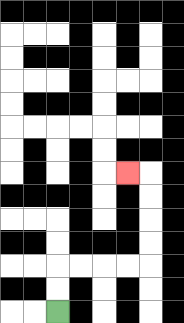{'start': '[2, 13]', 'end': '[5, 7]', 'path_directions': 'U,U,R,R,R,R,U,U,U,U,L', 'path_coordinates': '[[2, 13], [2, 12], [2, 11], [3, 11], [4, 11], [5, 11], [6, 11], [6, 10], [6, 9], [6, 8], [6, 7], [5, 7]]'}